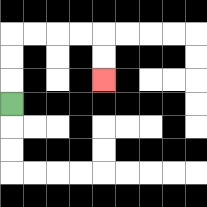{'start': '[0, 4]', 'end': '[4, 3]', 'path_directions': 'U,U,U,R,R,R,R,D,D', 'path_coordinates': '[[0, 4], [0, 3], [0, 2], [0, 1], [1, 1], [2, 1], [3, 1], [4, 1], [4, 2], [4, 3]]'}